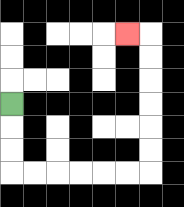{'start': '[0, 4]', 'end': '[5, 1]', 'path_directions': 'D,D,D,R,R,R,R,R,R,U,U,U,U,U,U,L', 'path_coordinates': '[[0, 4], [0, 5], [0, 6], [0, 7], [1, 7], [2, 7], [3, 7], [4, 7], [5, 7], [6, 7], [6, 6], [6, 5], [6, 4], [6, 3], [6, 2], [6, 1], [5, 1]]'}